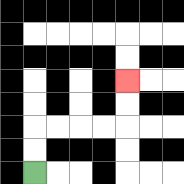{'start': '[1, 7]', 'end': '[5, 3]', 'path_directions': 'U,U,R,R,R,R,U,U', 'path_coordinates': '[[1, 7], [1, 6], [1, 5], [2, 5], [3, 5], [4, 5], [5, 5], [5, 4], [5, 3]]'}